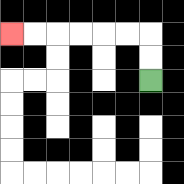{'start': '[6, 3]', 'end': '[0, 1]', 'path_directions': 'U,U,L,L,L,L,L,L', 'path_coordinates': '[[6, 3], [6, 2], [6, 1], [5, 1], [4, 1], [3, 1], [2, 1], [1, 1], [0, 1]]'}